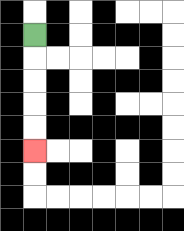{'start': '[1, 1]', 'end': '[1, 6]', 'path_directions': 'D,D,D,D,D', 'path_coordinates': '[[1, 1], [1, 2], [1, 3], [1, 4], [1, 5], [1, 6]]'}